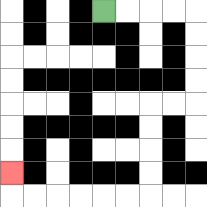{'start': '[4, 0]', 'end': '[0, 7]', 'path_directions': 'R,R,R,R,D,D,D,D,L,L,D,D,D,D,L,L,L,L,L,L,U', 'path_coordinates': '[[4, 0], [5, 0], [6, 0], [7, 0], [8, 0], [8, 1], [8, 2], [8, 3], [8, 4], [7, 4], [6, 4], [6, 5], [6, 6], [6, 7], [6, 8], [5, 8], [4, 8], [3, 8], [2, 8], [1, 8], [0, 8], [0, 7]]'}